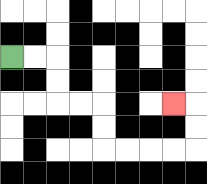{'start': '[0, 2]', 'end': '[7, 4]', 'path_directions': 'R,R,D,D,R,R,D,D,R,R,R,R,U,U,L', 'path_coordinates': '[[0, 2], [1, 2], [2, 2], [2, 3], [2, 4], [3, 4], [4, 4], [4, 5], [4, 6], [5, 6], [6, 6], [7, 6], [8, 6], [8, 5], [8, 4], [7, 4]]'}